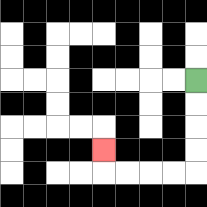{'start': '[8, 3]', 'end': '[4, 6]', 'path_directions': 'D,D,D,D,L,L,L,L,U', 'path_coordinates': '[[8, 3], [8, 4], [8, 5], [8, 6], [8, 7], [7, 7], [6, 7], [5, 7], [4, 7], [4, 6]]'}